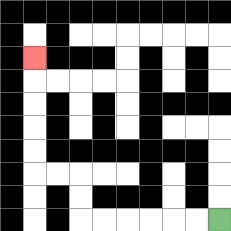{'start': '[9, 9]', 'end': '[1, 2]', 'path_directions': 'L,L,L,L,L,L,U,U,L,L,U,U,U,U,U', 'path_coordinates': '[[9, 9], [8, 9], [7, 9], [6, 9], [5, 9], [4, 9], [3, 9], [3, 8], [3, 7], [2, 7], [1, 7], [1, 6], [1, 5], [1, 4], [1, 3], [1, 2]]'}